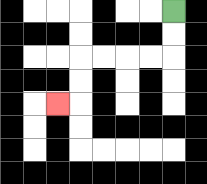{'start': '[7, 0]', 'end': '[2, 4]', 'path_directions': 'D,D,L,L,L,L,D,D,L', 'path_coordinates': '[[7, 0], [7, 1], [7, 2], [6, 2], [5, 2], [4, 2], [3, 2], [3, 3], [3, 4], [2, 4]]'}